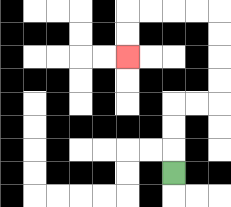{'start': '[7, 7]', 'end': '[5, 2]', 'path_directions': 'U,U,U,R,R,U,U,U,U,L,L,L,L,D,D', 'path_coordinates': '[[7, 7], [7, 6], [7, 5], [7, 4], [8, 4], [9, 4], [9, 3], [9, 2], [9, 1], [9, 0], [8, 0], [7, 0], [6, 0], [5, 0], [5, 1], [5, 2]]'}